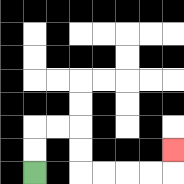{'start': '[1, 7]', 'end': '[7, 6]', 'path_directions': 'U,U,R,R,D,D,R,R,R,R,U', 'path_coordinates': '[[1, 7], [1, 6], [1, 5], [2, 5], [3, 5], [3, 6], [3, 7], [4, 7], [5, 7], [6, 7], [7, 7], [7, 6]]'}